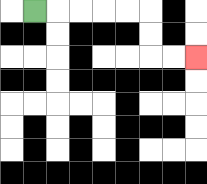{'start': '[1, 0]', 'end': '[8, 2]', 'path_directions': 'R,R,R,R,R,D,D,R,R', 'path_coordinates': '[[1, 0], [2, 0], [3, 0], [4, 0], [5, 0], [6, 0], [6, 1], [6, 2], [7, 2], [8, 2]]'}